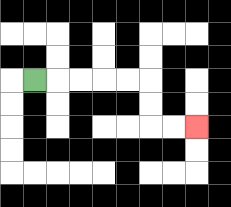{'start': '[1, 3]', 'end': '[8, 5]', 'path_directions': 'R,R,R,R,R,D,D,R,R', 'path_coordinates': '[[1, 3], [2, 3], [3, 3], [4, 3], [5, 3], [6, 3], [6, 4], [6, 5], [7, 5], [8, 5]]'}